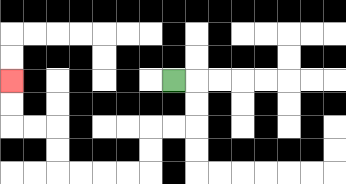{'start': '[7, 3]', 'end': '[0, 3]', 'path_directions': 'R,D,D,L,L,D,D,L,L,L,L,U,U,L,L,U,U', 'path_coordinates': '[[7, 3], [8, 3], [8, 4], [8, 5], [7, 5], [6, 5], [6, 6], [6, 7], [5, 7], [4, 7], [3, 7], [2, 7], [2, 6], [2, 5], [1, 5], [0, 5], [0, 4], [0, 3]]'}